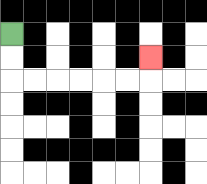{'start': '[0, 1]', 'end': '[6, 2]', 'path_directions': 'D,D,R,R,R,R,R,R,U', 'path_coordinates': '[[0, 1], [0, 2], [0, 3], [1, 3], [2, 3], [3, 3], [4, 3], [5, 3], [6, 3], [6, 2]]'}